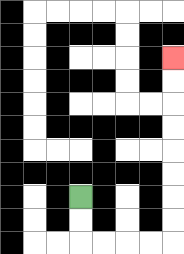{'start': '[3, 8]', 'end': '[7, 2]', 'path_directions': 'D,D,R,R,R,R,U,U,U,U,U,U,U,U', 'path_coordinates': '[[3, 8], [3, 9], [3, 10], [4, 10], [5, 10], [6, 10], [7, 10], [7, 9], [7, 8], [7, 7], [7, 6], [7, 5], [7, 4], [7, 3], [7, 2]]'}